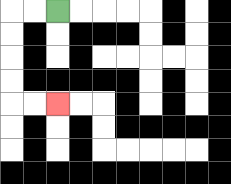{'start': '[2, 0]', 'end': '[2, 4]', 'path_directions': 'L,L,D,D,D,D,R,R', 'path_coordinates': '[[2, 0], [1, 0], [0, 0], [0, 1], [0, 2], [0, 3], [0, 4], [1, 4], [2, 4]]'}